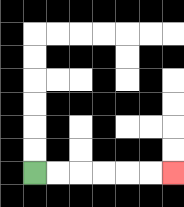{'start': '[1, 7]', 'end': '[7, 7]', 'path_directions': 'R,R,R,R,R,R', 'path_coordinates': '[[1, 7], [2, 7], [3, 7], [4, 7], [5, 7], [6, 7], [7, 7]]'}